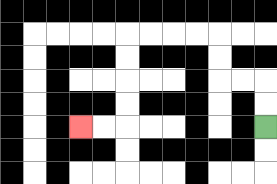{'start': '[11, 5]', 'end': '[3, 5]', 'path_directions': 'U,U,L,L,U,U,L,L,L,L,D,D,D,D,L,L', 'path_coordinates': '[[11, 5], [11, 4], [11, 3], [10, 3], [9, 3], [9, 2], [9, 1], [8, 1], [7, 1], [6, 1], [5, 1], [5, 2], [5, 3], [5, 4], [5, 5], [4, 5], [3, 5]]'}